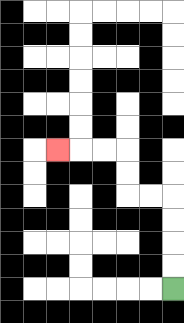{'start': '[7, 12]', 'end': '[2, 6]', 'path_directions': 'U,U,U,U,L,L,U,U,L,L,L', 'path_coordinates': '[[7, 12], [7, 11], [7, 10], [7, 9], [7, 8], [6, 8], [5, 8], [5, 7], [5, 6], [4, 6], [3, 6], [2, 6]]'}